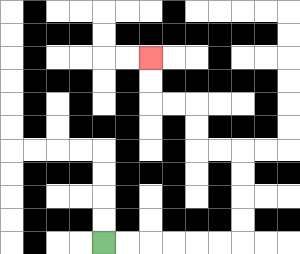{'start': '[4, 10]', 'end': '[6, 2]', 'path_directions': 'R,R,R,R,R,R,U,U,U,U,L,L,U,U,L,L,U,U', 'path_coordinates': '[[4, 10], [5, 10], [6, 10], [7, 10], [8, 10], [9, 10], [10, 10], [10, 9], [10, 8], [10, 7], [10, 6], [9, 6], [8, 6], [8, 5], [8, 4], [7, 4], [6, 4], [6, 3], [6, 2]]'}